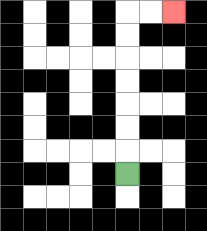{'start': '[5, 7]', 'end': '[7, 0]', 'path_directions': 'U,U,U,U,U,U,U,R,R', 'path_coordinates': '[[5, 7], [5, 6], [5, 5], [5, 4], [5, 3], [5, 2], [5, 1], [5, 0], [6, 0], [7, 0]]'}